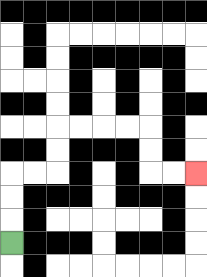{'start': '[0, 10]', 'end': '[8, 7]', 'path_directions': 'U,U,U,R,R,U,U,R,R,R,R,D,D,R,R', 'path_coordinates': '[[0, 10], [0, 9], [0, 8], [0, 7], [1, 7], [2, 7], [2, 6], [2, 5], [3, 5], [4, 5], [5, 5], [6, 5], [6, 6], [6, 7], [7, 7], [8, 7]]'}